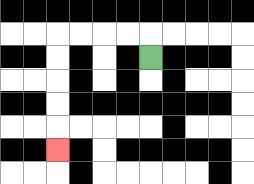{'start': '[6, 2]', 'end': '[2, 6]', 'path_directions': 'U,L,L,L,L,D,D,D,D,D', 'path_coordinates': '[[6, 2], [6, 1], [5, 1], [4, 1], [3, 1], [2, 1], [2, 2], [2, 3], [2, 4], [2, 5], [2, 6]]'}